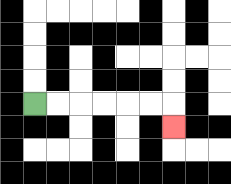{'start': '[1, 4]', 'end': '[7, 5]', 'path_directions': 'R,R,R,R,R,R,D', 'path_coordinates': '[[1, 4], [2, 4], [3, 4], [4, 4], [5, 4], [6, 4], [7, 4], [7, 5]]'}